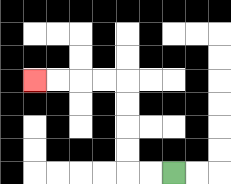{'start': '[7, 7]', 'end': '[1, 3]', 'path_directions': 'L,L,U,U,U,U,L,L,L,L', 'path_coordinates': '[[7, 7], [6, 7], [5, 7], [5, 6], [5, 5], [5, 4], [5, 3], [4, 3], [3, 3], [2, 3], [1, 3]]'}